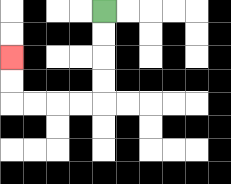{'start': '[4, 0]', 'end': '[0, 2]', 'path_directions': 'D,D,D,D,L,L,L,L,U,U', 'path_coordinates': '[[4, 0], [4, 1], [4, 2], [4, 3], [4, 4], [3, 4], [2, 4], [1, 4], [0, 4], [0, 3], [0, 2]]'}